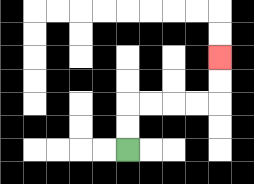{'start': '[5, 6]', 'end': '[9, 2]', 'path_directions': 'U,U,R,R,R,R,U,U', 'path_coordinates': '[[5, 6], [5, 5], [5, 4], [6, 4], [7, 4], [8, 4], [9, 4], [9, 3], [9, 2]]'}